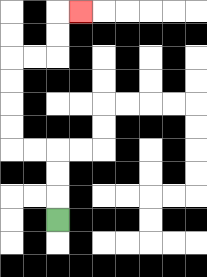{'start': '[2, 9]', 'end': '[3, 0]', 'path_directions': 'U,U,U,L,L,U,U,U,U,R,R,U,U,R', 'path_coordinates': '[[2, 9], [2, 8], [2, 7], [2, 6], [1, 6], [0, 6], [0, 5], [0, 4], [0, 3], [0, 2], [1, 2], [2, 2], [2, 1], [2, 0], [3, 0]]'}